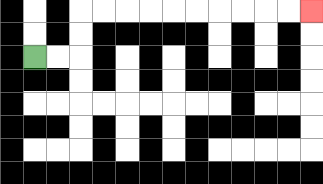{'start': '[1, 2]', 'end': '[13, 0]', 'path_directions': 'R,R,U,U,R,R,R,R,R,R,R,R,R,R', 'path_coordinates': '[[1, 2], [2, 2], [3, 2], [3, 1], [3, 0], [4, 0], [5, 0], [6, 0], [7, 0], [8, 0], [9, 0], [10, 0], [11, 0], [12, 0], [13, 0]]'}